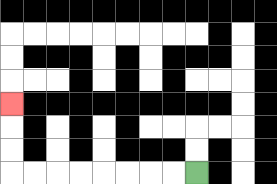{'start': '[8, 7]', 'end': '[0, 4]', 'path_directions': 'L,L,L,L,L,L,L,L,U,U,U', 'path_coordinates': '[[8, 7], [7, 7], [6, 7], [5, 7], [4, 7], [3, 7], [2, 7], [1, 7], [0, 7], [0, 6], [0, 5], [0, 4]]'}